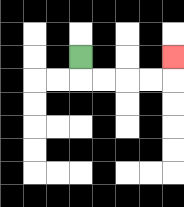{'start': '[3, 2]', 'end': '[7, 2]', 'path_directions': 'D,R,R,R,R,U', 'path_coordinates': '[[3, 2], [3, 3], [4, 3], [5, 3], [6, 3], [7, 3], [7, 2]]'}